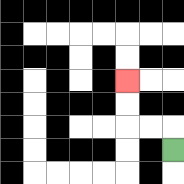{'start': '[7, 6]', 'end': '[5, 3]', 'path_directions': 'U,L,L,U,U', 'path_coordinates': '[[7, 6], [7, 5], [6, 5], [5, 5], [5, 4], [5, 3]]'}